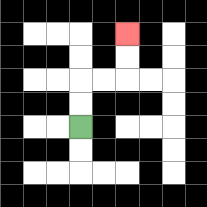{'start': '[3, 5]', 'end': '[5, 1]', 'path_directions': 'U,U,R,R,U,U', 'path_coordinates': '[[3, 5], [3, 4], [3, 3], [4, 3], [5, 3], [5, 2], [5, 1]]'}